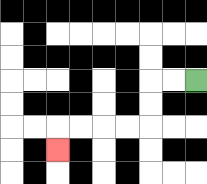{'start': '[8, 3]', 'end': '[2, 6]', 'path_directions': 'L,L,D,D,L,L,L,L,D', 'path_coordinates': '[[8, 3], [7, 3], [6, 3], [6, 4], [6, 5], [5, 5], [4, 5], [3, 5], [2, 5], [2, 6]]'}